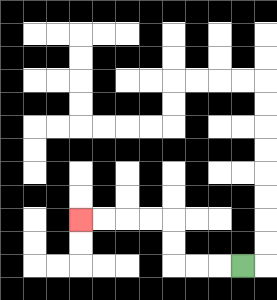{'start': '[10, 11]', 'end': '[3, 9]', 'path_directions': 'L,L,L,U,U,L,L,L,L', 'path_coordinates': '[[10, 11], [9, 11], [8, 11], [7, 11], [7, 10], [7, 9], [6, 9], [5, 9], [4, 9], [3, 9]]'}